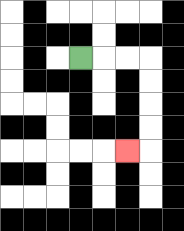{'start': '[3, 2]', 'end': '[5, 6]', 'path_directions': 'R,R,R,D,D,D,D,L', 'path_coordinates': '[[3, 2], [4, 2], [5, 2], [6, 2], [6, 3], [6, 4], [6, 5], [6, 6], [5, 6]]'}